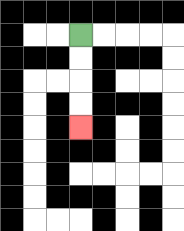{'start': '[3, 1]', 'end': '[3, 5]', 'path_directions': 'D,D,D,D', 'path_coordinates': '[[3, 1], [3, 2], [3, 3], [3, 4], [3, 5]]'}